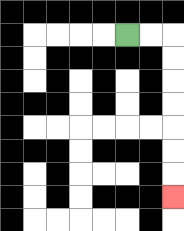{'start': '[5, 1]', 'end': '[7, 8]', 'path_directions': 'R,R,D,D,D,D,D,D,D', 'path_coordinates': '[[5, 1], [6, 1], [7, 1], [7, 2], [7, 3], [7, 4], [7, 5], [7, 6], [7, 7], [7, 8]]'}